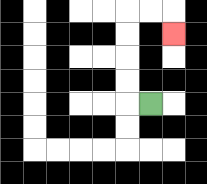{'start': '[6, 4]', 'end': '[7, 1]', 'path_directions': 'L,U,U,U,U,R,R,D', 'path_coordinates': '[[6, 4], [5, 4], [5, 3], [5, 2], [5, 1], [5, 0], [6, 0], [7, 0], [7, 1]]'}